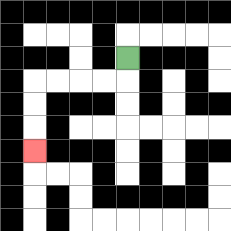{'start': '[5, 2]', 'end': '[1, 6]', 'path_directions': 'D,L,L,L,L,D,D,D', 'path_coordinates': '[[5, 2], [5, 3], [4, 3], [3, 3], [2, 3], [1, 3], [1, 4], [1, 5], [1, 6]]'}